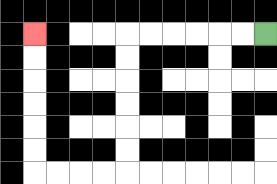{'start': '[11, 1]', 'end': '[1, 1]', 'path_directions': 'L,L,L,L,L,L,D,D,D,D,D,D,L,L,L,L,U,U,U,U,U,U', 'path_coordinates': '[[11, 1], [10, 1], [9, 1], [8, 1], [7, 1], [6, 1], [5, 1], [5, 2], [5, 3], [5, 4], [5, 5], [5, 6], [5, 7], [4, 7], [3, 7], [2, 7], [1, 7], [1, 6], [1, 5], [1, 4], [1, 3], [1, 2], [1, 1]]'}